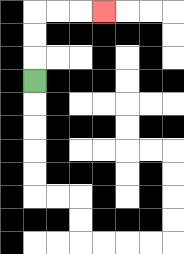{'start': '[1, 3]', 'end': '[4, 0]', 'path_directions': 'U,U,U,R,R,R', 'path_coordinates': '[[1, 3], [1, 2], [1, 1], [1, 0], [2, 0], [3, 0], [4, 0]]'}